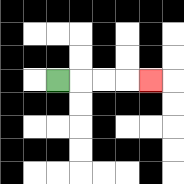{'start': '[2, 3]', 'end': '[6, 3]', 'path_directions': 'R,R,R,R', 'path_coordinates': '[[2, 3], [3, 3], [4, 3], [5, 3], [6, 3]]'}